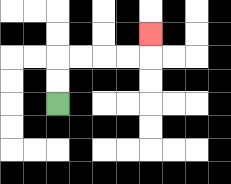{'start': '[2, 4]', 'end': '[6, 1]', 'path_directions': 'U,U,R,R,R,R,U', 'path_coordinates': '[[2, 4], [2, 3], [2, 2], [3, 2], [4, 2], [5, 2], [6, 2], [6, 1]]'}